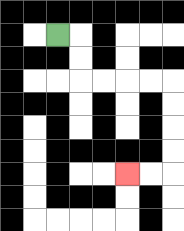{'start': '[2, 1]', 'end': '[5, 7]', 'path_directions': 'R,D,D,R,R,R,R,D,D,D,D,L,L', 'path_coordinates': '[[2, 1], [3, 1], [3, 2], [3, 3], [4, 3], [5, 3], [6, 3], [7, 3], [7, 4], [7, 5], [7, 6], [7, 7], [6, 7], [5, 7]]'}